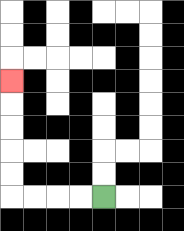{'start': '[4, 8]', 'end': '[0, 3]', 'path_directions': 'L,L,L,L,U,U,U,U,U', 'path_coordinates': '[[4, 8], [3, 8], [2, 8], [1, 8], [0, 8], [0, 7], [0, 6], [0, 5], [0, 4], [0, 3]]'}